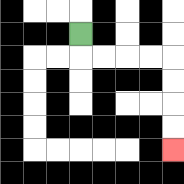{'start': '[3, 1]', 'end': '[7, 6]', 'path_directions': 'D,R,R,R,R,D,D,D,D', 'path_coordinates': '[[3, 1], [3, 2], [4, 2], [5, 2], [6, 2], [7, 2], [7, 3], [7, 4], [7, 5], [7, 6]]'}